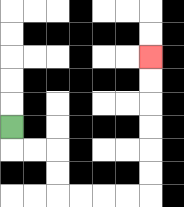{'start': '[0, 5]', 'end': '[6, 2]', 'path_directions': 'D,R,R,D,D,R,R,R,R,U,U,U,U,U,U', 'path_coordinates': '[[0, 5], [0, 6], [1, 6], [2, 6], [2, 7], [2, 8], [3, 8], [4, 8], [5, 8], [6, 8], [6, 7], [6, 6], [6, 5], [6, 4], [6, 3], [6, 2]]'}